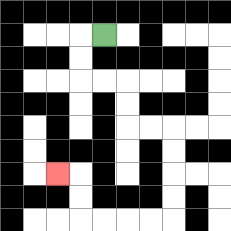{'start': '[4, 1]', 'end': '[2, 7]', 'path_directions': 'L,D,D,R,R,D,D,R,R,D,D,D,D,L,L,L,L,U,U,L', 'path_coordinates': '[[4, 1], [3, 1], [3, 2], [3, 3], [4, 3], [5, 3], [5, 4], [5, 5], [6, 5], [7, 5], [7, 6], [7, 7], [7, 8], [7, 9], [6, 9], [5, 9], [4, 9], [3, 9], [3, 8], [3, 7], [2, 7]]'}